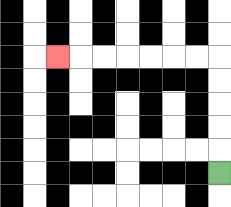{'start': '[9, 7]', 'end': '[2, 2]', 'path_directions': 'U,U,U,U,U,L,L,L,L,L,L,L', 'path_coordinates': '[[9, 7], [9, 6], [9, 5], [9, 4], [9, 3], [9, 2], [8, 2], [7, 2], [6, 2], [5, 2], [4, 2], [3, 2], [2, 2]]'}